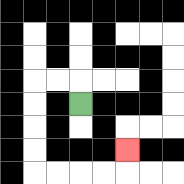{'start': '[3, 4]', 'end': '[5, 6]', 'path_directions': 'U,L,L,D,D,D,D,R,R,R,R,U', 'path_coordinates': '[[3, 4], [3, 3], [2, 3], [1, 3], [1, 4], [1, 5], [1, 6], [1, 7], [2, 7], [3, 7], [4, 7], [5, 7], [5, 6]]'}